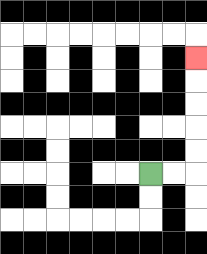{'start': '[6, 7]', 'end': '[8, 2]', 'path_directions': 'R,R,U,U,U,U,U', 'path_coordinates': '[[6, 7], [7, 7], [8, 7], [8, 6], [8, 5], [8, 4], [8, 3], [8, 2]]'}